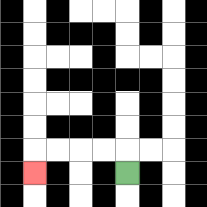{'start': '[5, 7]', 'end': '[1, 7]', 'path_directions': 'U,L,L,L,L,D', 'path_coordinates': '[[5, 7], [5, 6], [4, 6], [3, 6], [2, 6], [1, 6], [1, 7]]'}